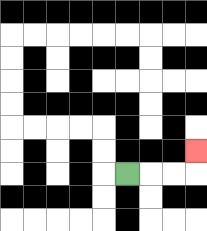{'start': '[5, 7]', 'end': '[8, 6]', 'path_directions': 'R,R,R,U', 'path_coordinates': '[[5, 7], [6, 7], [7, 7], [8, 7], [8, 6]]'}